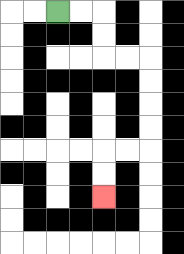{'start': '[2, 0]', 'end': '[4, 8]', 'path_directions': 'R,R,D,D,R,R,D,D,D,D,L,L,D,D', 'path_coordinates': '[[2, 0], [3, 0], [4, 0], [4, 1], [4, 2], [5, 2], [6, 2], [6, 3], [6, 4], [6, 5], [6, 6], [5, 6], [4, 6], [4, 7], [4, 8]]'}